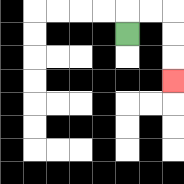{'start': '[5, 1]', 'end': '[7, 3]', 'path_directions': 'U,R,R,D,D,D', 'path_coordinates': '[[5, 1], [5, 0], [6, 0], [7, 0], [7, 1], [7, 2], [7, 3]]'}